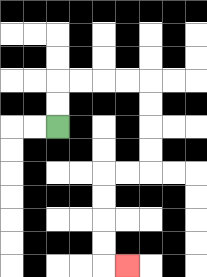{'start': '[2, 5]', 'end': '[5, 11]', 'path_directions': 'U,U,R,R,R,R,D,D,D,D,L,L,D,D,D,D,R', 'path_coordinates': '[[2, 5], [2, 4], [2, 3], [3, 3], [4, 3], [5, 3], [6, 3], [6, 4], [6, 5], [6, 6], [6, 7], [5, 7], [4, 7], [4, 8], [4, 9], [4, 10], [4, 11], [5, 11]]'}